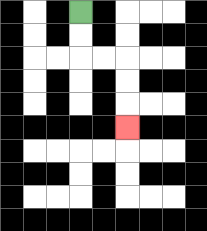{'start': '[3, 0]', 'end': '[5, 5]', 'path_directions': 'D,D,R,R,D,D,D', 'path_coordinates': '[[3, 0], [3, 1], [3, 2], [4, 2], [5, 2], [5, 3], [5, 4], [5, 5]]'}